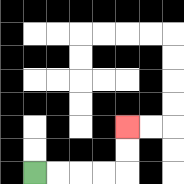{'start': '[1, 7]', 'end': '[5, 5]', 'path_directions': 'R,R,R,R,U,U', 'path_coordinates': '[[1, 7], [2, 7], [3, 7], [4, 7], [5, 7], [5, 6], [5, 5]]'}